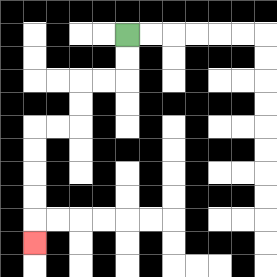{'start': '[5, 1]', 'end': '[1, 10]', 'path_directions': 'D,D,L,L,D,D,L,L,D,D,D,D,D', 'path_coordinates': '[[5, 1], [5, 2], [5, 3], [4, 3], [3, 3], [3, 4], [3, 5], [2, 5], [1, 5], [1, 6], [1, 7], [1, 8], [1, 9], [1, 10]]'}